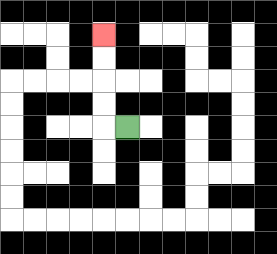{'start': '[5, 5]', 'end': '[4, 1]', 'path_directions': 'L,U,U,U,U', 'path_coordinates': '[[5, 5], [4, 5], [4, 4], [4, 3], [4, 2], [4, 1]]'}